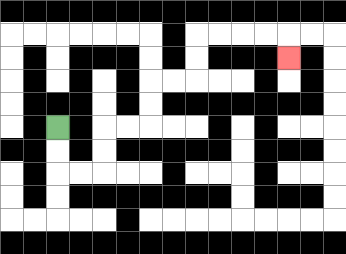{'start': '[2, 5]', 'end': '[12, 2]', 'path_directions': 'D,D,R,R,U,U,R,R,U,U,R,R,U,U,R,R,R,R,D', 'path_coordinates': '[[2, 5], [2, 6], [2, 7], [3, 7], [4, 7], [4, 6], [4, 5], [5, 5], [6, 5], [6, 4], [6, 3], [7, 3], [8, 3], [8, 2], [8, 1], [9, 1], [10, 1], [11, 1], [12, 1], [12, 2]]'}